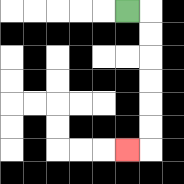{'start': '[5, 0]', 'end': '[5, 6]', 'path_directions': 'R,D,D,D,D,D,D,L', 'path_coordinates': '[[5, 0], [6, 0], [6, 1], [6, 2], [6, 3], [6, 4], [6, 5], [6, 6], [5, 6]]'}